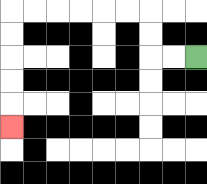{'start': '[8, 2]', 'end': '[0, 5]', 'path_directions': 'L,L,U,U,L,L,L,L,L,L,D,D,D,D,D', 'path_coordinates': '[[8, 2], [7, 2], [6, 2], [6, 1], [6, 0], [5, 0], [4, 0], [3, 0], [2, 0], [1, 0], [0, 0], [0, 1], [0, 2], [0, 3], [0, 4], [0, 5]]'}